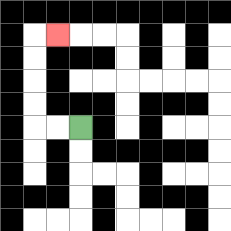{'start': '[3, 5]', 'end': '[2, 1]', 'path_directions': 'L,L,U,U,U,U,R', 'path_coordinates': '[[3, 5], [2, 5], [1, 5], [1, 4], [1, 3], [1, 2], [1, 1], [2, 1]]'}